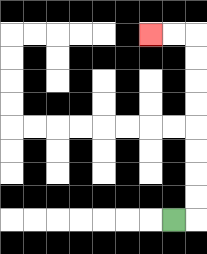{'start': '[7, 9]', 'end': '[6, 1]', 'path_directions': 'R,U,U,U,U,U,U,U,U,L,L', 'path_coordinates': '[[7, 9], [8, 9], [8, 8], [8, 7], [8, 6], [8, 5], [8, 4], [8, 3], [8, 2], [8, 1], [7, 1], [6, 1]]'}